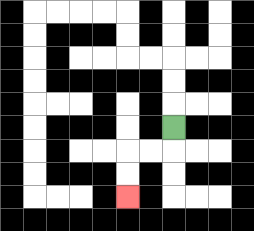{'start': '[7, 5]', 'end': '[5, 8]', 'path_directions': 'D,L,L,D,D', 'path_coordinates': '[[7, 5], [7, 6], [6, 6], [5, 6], [5, 7], [5, 8]]'}